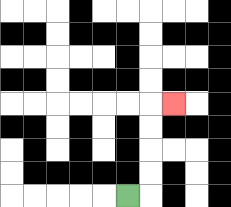{'start': '[5, 8]', 'end': '[7, 4]', 'path_directions': 'R,U,U,U,U,R', 'path_coordinates': '[[5, 8], [6, 8], [6, 7], [6, 6], [6, 5], [6, 4], [7, 4]]'}